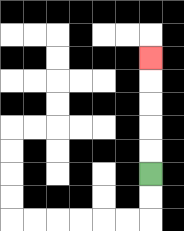{'start': '[6, 7]', 'end': '[6, 2]', 'path_directions': 'U,U,U,U,U', 'path_coordinates': '[[6, 7], [6, 6], [6, 5], [6, 4], [6, 3], [6, 2]]'}